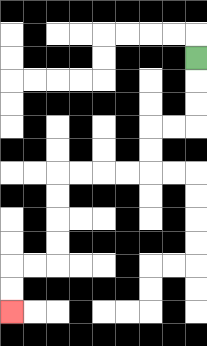{'start': '[8, 2]', 'end': '[0, 13]', 'path_directions': 'D,D,D,L,L,D,D,L,L,L,L,D,D,D,D,L,L,D,D', 'path_coordinates': '[[8, 2], [8, 3], [8, 4], [8, 5], [7, 5], [6, 5], [6, 6], [6, 7], [5, 7], [4, 7], [3, 7], [2, 7], [2, 8], [2, 9], [2, 10], [2, 11], [1, 11], [0, 11], [0, 12], [0, 13]]'}